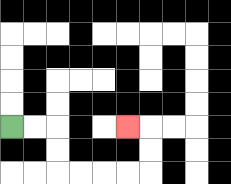{'start': '[0, 5]', 'end': '[5, 5]', 'path_directions': 'R,R,D,D,R,R,R,R,U,U,L', 'path_coordinates': '[[0, 5], [1, 5], [2, 5], [2, 6], [2, 7], [3, 7], [4, 7], [5, 7], [6, 7], [6, 6], [6, 5], [5, 5]]'}